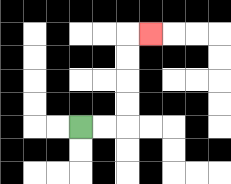{'start': '[3, 5]', 'end': '[6, 1]', 'path_directions': 'R,R,U,U,U,U,R', 'path_coordinates': '[[3, 5], [4, 5], [5, 5], [5, 4], [5, 3], [5, 2], [5, 1], [6, 1]]'}